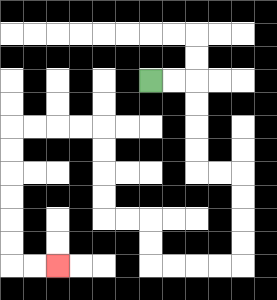{'start': '[6, 3]', 'end': '[2, 11]', 'path_directions': 'R,R,D,D,D,D,R,R,D,D,D,D,L,L,L,L,U,U,L,L,U,U,U,U,L,L,L,L,D,D,D,D,D,D,R,R', 'path_coordinates': '[[6, 3], [7, 3], [8, 3], [8, 4], [8, 5], [8, 6], [8, 7], [9, 7], [10, 7], [10, 8], [10, 9], [10, 10], [10, 11], [9, 11], [8, 11], [7, 11], [6, 11], [6, 10], [6, 9], [5, 9], [4, 9], [4, 8], [4, 7], [4, 6], [4, 5], [3, 5], [2, 5], [1, 5], [0, 5], [0, 6], [0, 7], [0, 8], [0, 9], [0, 10], [0, 11], [1, 11], [2, 11]]'}